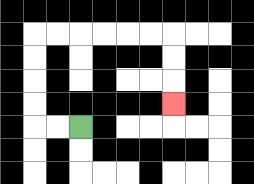{'start': '[3, 5]', 'end': '[7, 4]', 'path_directions': 'L,L,U,U,U,U,R,R,R,R,R,R,D,D,D', 'path_coordinates': '[[3, 5], [2, 5], [1, 5], [1, 4], [1, 3], [1, 2], [1, 1], [2, 1], [3, 1], [4, 1], [5, 1], [6, 1], [7, 1], [7, 2], [7, 3], [7, 4]]'}